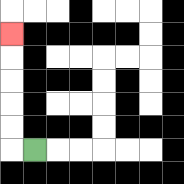{'start': '[1, 6]', 'end': '[0, 1]', 'path_directions': 'L,U,U,U,U,U', 'path_coordinates': '[[1, 6], [0, 6], [0, 5], [0, 4], [0, 3], [0, 2], [0, 1]]'}